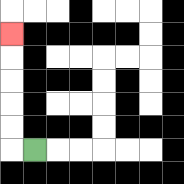{'start': '[1, 6]', 'end': '[0, 1]', 'path_directions': 'L,U,U,U,U,U', 'path_coordinates': '[[1, 6], [0, 6], [0, 5], [0, 4], [0, 3], [0, 2], [0, 1]]'}